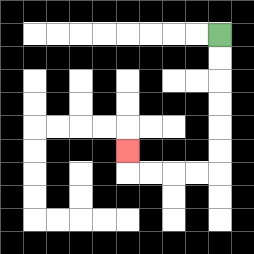{'start': '[9, 1]', 'end': '[5, 6]', 'path_directions': 'D,D,D,D,D,D,L,L,L,L,U', 'path_coordinates': '[[9, 1], [9, 2], [9, 3], [9, 4], [9, 5], [9, 6], [9, 7], [8, 7], [7, 7], [6, 7], [5, 7], [5, 6]]'}